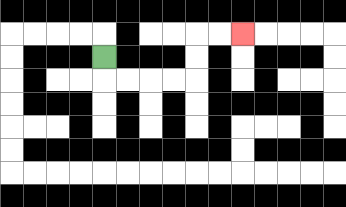{'start': '[4, 2]', 'end': '[10, 1]', 'path_directions': 'D,R,R,R,R,U,U,R,R', 'path_coordinates': '[[4, 2], [4, 3], [5, 3], [6, 3], [7, 3], [8, 3], [8, 2], [8, 1], [9, 1], [10, 1]]'}